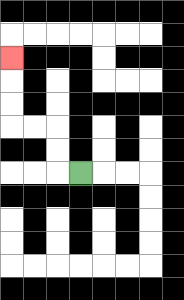{'start': '[3, 7]', 'end': '[0, 2]', 'path_directions': 'L,U,U,L,L,U,U,U', 'path_coordinates': '[[3, 7], [2, 7], [2, 6], [2, 5], [1, 5], [0, 5], [0, 4], [0, 3], [0, 2]]'}